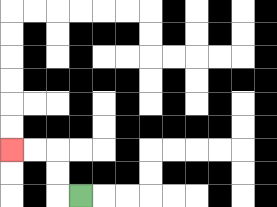{'start': '[3, 8]', 'end': '[0, 6]', 'path_directions': 'L,U,U,L,L', 'path_coordinates': '[[3, 8], [2, 8], [2, 7], [2, 6], [1, 6], [0, 6]]'}